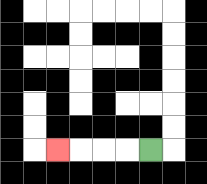{'start': '[6, 6]', 'end': '[2, 6]', 'path_directions': 'L,L,L,L', 'path_coordinates': '[[6, 6], [5, 6], [4, 6], [3, 6], [2, 6]]'}